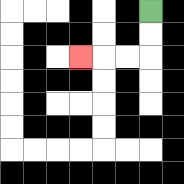{'start': '[6, 0]', 'end': '[3, 2]', 'path_directions': 'D,D,L,L,L', 'path_coordinates': '[[6, 0], [6, 1], [6, 2], [5, 2], [4, 2], [3, 2]]'}